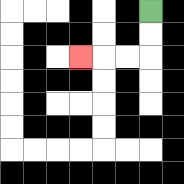{'start': '[6, 0]', 'end': '[3, 2]', 'path_directions': 'D,D,L,L,L', 'path_coordinates': '[[6, 0], [6, 1], [6, 2], [5, 2], [4, 2], [3, 2]]'}